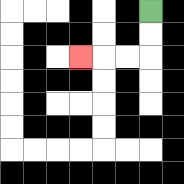{'start': '[6, 0]', 'end': '[3, 2]', 'path_directions': 'D,D,L,L,L', 'path_coordinates': '[[6, 0], [6, 1], [6, 2], [5, 2], [4, 2], [3, 2]]'}